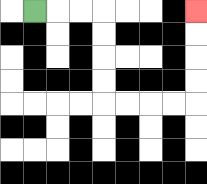{'start': '[1, 0]', 'end': '[8, 0]', 'path_directions': 'R,R,R,D,D,D,D,R,R,R,R,U,U,U,U', 'path_coordinates': '[[1, 0], [2, 0], [3, 0], [4, 0], [4, 1], [4, 2], [4, 3], [4, 4], [5, 4], [6, 4], [7, 4], [8, 4], [8, 3], [8, 2], [8, 1], [8, 0]]'}